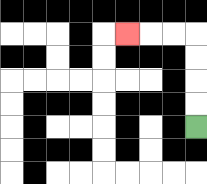{'start': '[8, 5]', 'end': '[5, 1]', 'path_directions': 'U,U,U,U,L,L,L', 'path_coordinates': '[[8, 5], [8, 4], [8, 3], [8, 2], [8, 1], [7, 1], [6, 1], [5, 1]]'}